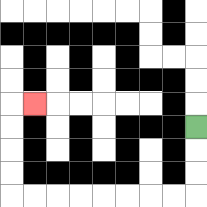{'start': '[8, 5]', 'end': '[1, 4]', 'path_directions': 'D,D,D,L,L,L,L,L,L,L,L,U,U,U,U,R', 'path_coordinates': '[[8, 5], [8, 6], [8, 7], [8, 8], [7, 8], [6, 8], [5, 8], [4, 8], [3, 8], [2, 8], [1, 8], [0, 8], [0, 7], [0, 6], [0, 5], [0, 4], [1, 4]]'}